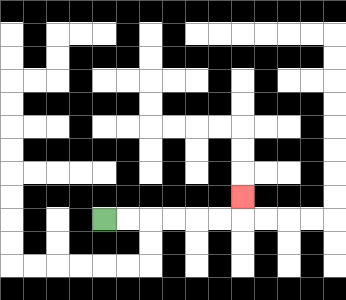{'start': '[4, 9]', 'end': '[10, 8]', 'path_directions': 'R,R,R,R,R,R,U', 'path_coordinates': '[[4, 9], [5, 9], [6, 9], [7, 9], [8, 9], [9, 9], [10, 9], [10, 8]]'}